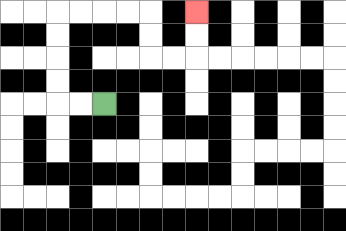{'start': '[4, 4]', 'end': '[8, 0]', 'path_directions': 'L,L,U,U,U,U,R,R,R,R,D,D,R,R,U,U', 'path_coordinates': '[[4, 4], [3, 4], [2, 4], [2, 3], [2, 2], [2, 1], [2, 0], [3, 0], [4, 0], [5, 0], [6, 0], [6, 1], [6, 2], [7, 2], [8, 2], [8, 1], [8, 0]]'}